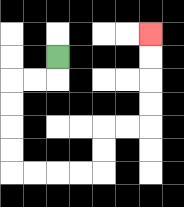{'start': '[2, 2]', 'end': '[6, 1]', 'path_directions': 'D,L,L,D,D,D,D,R,R,R,R,U,U,R,R,U,U,U,U', 'path_coordinates': '[[2, 2], [2, 3], [1, 3], [0, 3], [0, 4], [0, 5], [0, 6], [0, 7], [1, 7], [2, 7], [3, 7], [4, 7], [4, 6], [4, 5], [5, 5], [6, 5], [6, 4], [6, 3], [6, 2], [6, 1]]'}